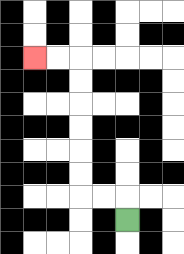{'start': '[5, 9]', 'end': '[1, 2]', 'path_directions': 'U,L,L,U,U,U,U,U,U,L,L', 'path_coordinates': '[[5, 9], [5, 8], [4, 8], [3, 8], [3, 7], [3, 6], [3, 5], [3, 4], [3, 3], [3, 2], [2, 2], [1, 2]]'}